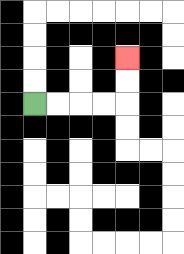{'start': '[1, 4]', 'end': '[5, 2]', 'path_directions': 'R,R,R,R,U,U', 'path_coordinates': '[[1, 4], [2, 4], [3, 4], [4, 4], [5, 4], [5, 3], [5, 2]]'}